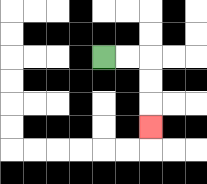{'start': '[4, 2]', 'end': '[6, 5]', 'path_directions': 'R,R,D,D,D', 'path_coordinates': '[[4, 2], [5, 2], [6, 2], [6, 3], [6, 4], [6, 5]]'}